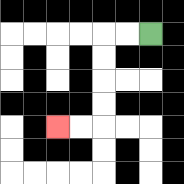{'start': '[6, 1]', 'end': '[2, 5]', 'path_directions': 'L,L,D,D,D,D,L,L', 'path_coordinates': '[[6, 1], [5, 1], [4, 1], [4, 2], [4, 3], [4, 4], [4, 5], [3, 5], [2, 5]]'}